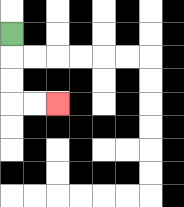{'start': '[0, 1]', 'end': '[2, 4]', 'path_directions': 'D,D,D,R,R', 'path_coordinates': '[[0, 1], [0, 2], [0, 3], [0, 4], [1, 4], [2, 4]]'}